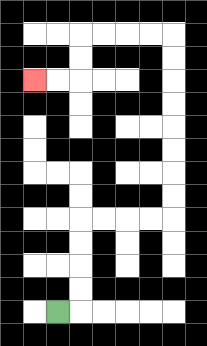{'start': '[2, 13]', 'end': '[1, 3]', 'path_directions': 'R,U,U,U,U,R,R,R,R,U,U,U,U,U,U,U,U,L,L,L,L,D,D,L,L', 'path_coordinates': '[[2, 13], [3, 13], [3, 12], [3, 11], [3, 10], [3, 9], [4, 9], [5, 9], [6, 9], [7, 9], [7, 8], [7, 7], [7, 6], [7, 5], [7, 4], [7, 3], [7, 2], [7, 1], [6, 1], [5, 1], [4, 1], [3, 1], [3, 2], [3, 3], [2, 3], [1, 3]]'}